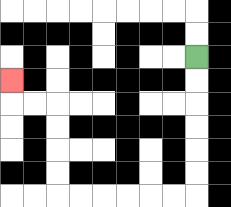{'start': '[8, 2]', 'end': '[0, 3]', 'path_directions': 'D,D,D,D,D,D,L,L,L,L,L,L,U,U,U,U,L,L,U', 'path_coordinates': '[[8, 2], [8, 3], [8, 4], [8, 5], [8, 6], [8, 7], [8, 8], [7, 8], [6, 8], [5, 8], [4, 8], [3, 8], [2, 8], [2, 7], [2, 6], [2, 5], [2, 4], [1, 4], [0, 4], [0, 3]]'}